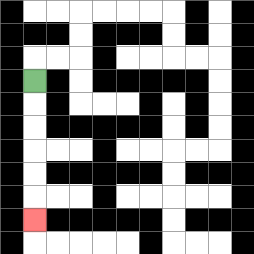{'start': '[1, 3]', 'end': '[1, 9]', 'path_directions': 'D,D,D,D,D,D', 'path_coordinates': '[[1, 3], [1, 4], [1, 5], [1, 6], [1, 7], [1, 8], [1, 9]]'}